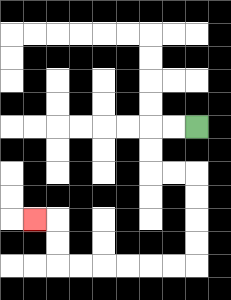{'start': '[8, 5]', 'end': '[1, 9]', 'path_directions': 'L,L,D,D,R,R,D,D,D,D,L,L,L,L,L,L,U,U,L', 'path_coordinates': '[[8, 5], [7, 5], [6, 5], [6, 6], [6, 7], [7, 7], [8, 7], [8, 8], [8, 9], [8, 10], [8, 11], [7, 11], [6, 11], [5, 11], [4, 11], [3, 11], [2, 11], [2, 10], [2, 9], [1, 9]]'}